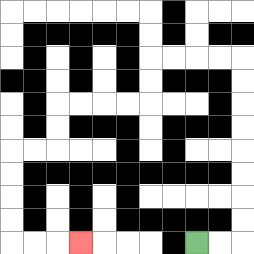{'start': '[8, 10]', 'end': '[3, 10]', 'path_directions': 'R,R,U,U,U,U,U,U,U,U,L,L,L,L,D,D,L,L,L,L,D,D,L,L,D,D,D,D,R,R,R', 'path_coordinates': '[[8, 10], [9, 10], [10, 10], [10, 9], [10, 8], [10, 7], [10, 6], [10, 5], [10, 4], [10, 3], [10, 2], [9, 2], [8, 2], [7, 2], [6, 2], [6, 3], [6, 4], [5, 4], [4, 4], [3, 4], [2, 4], [2, 5], [2, 6], [1, 6], [0, 6], [0, 7], [0, 8], [0, 9], [0, 10], [1, 10], [2, 10], [3, 10]]'}